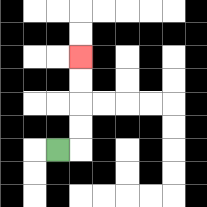{'start': '[2, 6]', 'end': '[3, 2]', 'path_directions': 'R,U,U,U,U', 'path_coordinates': '[[2, 6], [3, 6], [3, 5], [3, 4], [3, 3], [3, 2]]'}